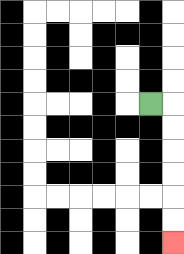{'start': '[6, 4]', 'end': '[7, 10]', 'path_directions': 'R,D,D,D,D,D,D', 'path_coordinates': '[[6, 4], [7, 4], [7, 5], [7, 6], [7, 7], [7, 8], [7, 9], [7, 10]]'}